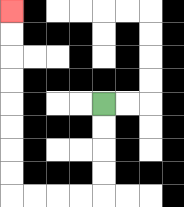{'start': '[4, 4]', 'end': '[0, 0]', 'path_directions': 'D,D,D,D,L,L,L,L,U,U,U,U,U,U,U,U', 'path_coordinates': '[[4, 4], [4, 5], [4, 6], [4, 7], [4, 8], [3, 8], [2, 8], [1, 8], [0, 8], [0, 7], [0, 6], [0, 5], [0, 4], [0, 3], [0, 2], [0, 1], [0, 0]]'}